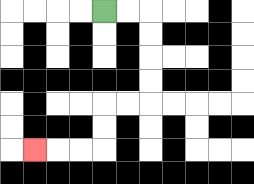{'start': '[4, 0]', 'end': '[1, 6]', 'path_directions': 'R,R,D,D,D,D,L,L,D,D,L,L,L', 'path_coordinates': '[[4, 0], [5, 0], [6, 0], [6, 1], [6, 2], [6, 3], [6, 4], [5, 4], [4, 4], [4, 5], [4, 6], [3, 6], [2, 6], [1, 6]]'}